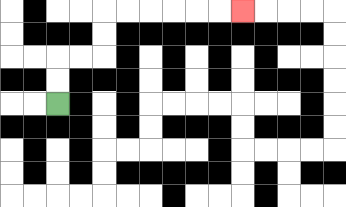{'start': '[2, 4]', 'end': '[10, 0]', 'path_directions': 'U,U,R,R,U,U,R,R,R,R,R,R', 'path_coordinates': '[[2, 4], [2, 3], [2, 2], [3, 2], [4, 2], [4, 1], [4, 0], [5, 0], [6, 0], [7, 0], [8, 0], [9, 0], [10, 0]]'}